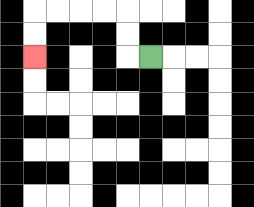{'start': '[6, 2]', 'end': '[1, 2]', 'path_directions': 'L,U,U,L,L,L,L,D,D', 'path_coordinates': '[[6, 2], [5, 2], [5, 1], [5, 0], [4, 0], [3, 0], [2, 0], [1, 0], [1, 1], [1, 2]]'}